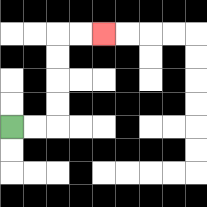{'start': '[0, 5]', 'end': '[4, 1]', 'path_directions': 'R,R,U,U,U,U,R,R', 'path_coordinates': '[[0, 5], [1, 5], [2, 5], [2, 4], [2, 3], [2, 2], [2, 1], [3, 1], [4, 1]]'}